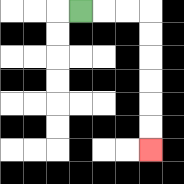{'start': '[3, 0]', 'end': '[6, 6]', 'path_directions': 'R,R,R,D,D,D,D,D,D', 'path_coordinates': '[[3, 0], [4, 0], [5, 0], [6, 0], [6, 1], [6, 2], [6, 3], [6, 4], [6, 5], [6, 6]]'}